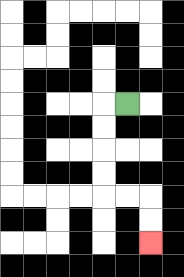{'start': '[5, 4]', 'end': '[6, 10]', 'path_directions': 'L,D,D,D,D,R,R,D,D', 'path_coordinates': '[[5, 4], [4, 4], [4, 5], [4, 6], [4, 7], [4, 8], [5, 8], [6, 8], [6, 9], [6, 10]]'}